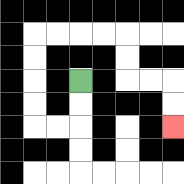{'start': '[3, 3]', 'end': '[7, 5]', 'path_directions': 'D,D,L,L,U,U,U,U,R,R,R,R,D,D,R,R,D,D', 'path_coordinates': '[[3, 3], [3, 4], [3, 5], [2, 5], [1, 5], [1, 4], [1, 3], [1, 2], [1, 1], [2, 1], [3, 1], [4, 1], [5, 1], [5, 2], [5, 3], [6, 3], [7, 3], [7, 4], [7, 5]]'}